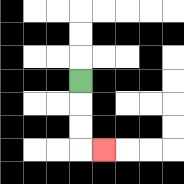{'start': '[3, 3]', 'end': '[4, 6]', 'path_directions': 'D,D,D,R', 'path_coordinates': '[[3, 3], [3, 4], [3, 5], [3, 6], [4, 6]]'}